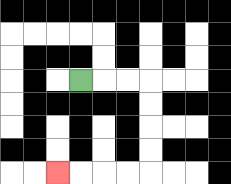{'start': '[3, 3]', 'end': '[2, 7]', 'path_directions': 'R,R,R,D,D,D,D,L,L,L,L', 'path_coordinates': '[[3, 3], [4, 3], [5, 3], [6, 3], [6, 4], [6, 5], [6, 6], [6, 7], [5, 7], [4, 7], [3, 7], [2, 7]]'}